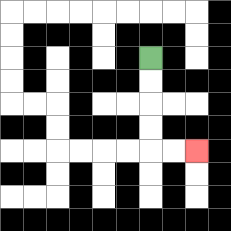{'start': '[6, 2]', 'end': '[8, 6]', 'path_directions': 'D,D,D,D,R,R', 'path_coordinates': '[[6, 2], [6, 3], [6, 4], [6, 5], [6, 6], [7, 6], [8, 6]]'}